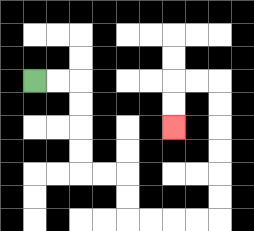{'start': '[1, 3]', 'end': '[7, 5]', 'path_directions': 'R,R,D,D,D,D,R,R,D,D,R,R,R,R,U,U,U,U,U,U,L,L,D,D', 'path_coordinates': '[[1, 3], [2, 3], [3, 3], [3, 4], [3, 5], [3, 6], [3, 7], [4, 7], [5, 7], [5, 8], [5, 9], [6, 9], [7, 9], [8, 9], [9, 9], [9, 8], [9, 7], [9, 6], [9, 5], [9, 4], [9, 3], [8, 3], [7, 3], [7, 4], [7, 5]]'}